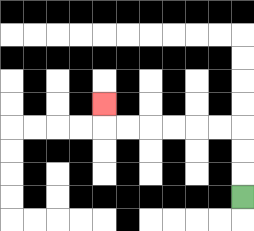{'start': '[10, 8]', 'end': '[4, 4]', 'path_directions': 'U,U,U,L,L,L,L,L,L,U', 'path_coordinates': '[[10, 8], [10, 7], [10, 6], [10, 5], [9, 5], [8, 5], [7, 5], [6, 5], [5, 5], [4, 5], [4, 4]]'}